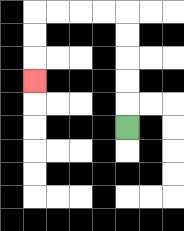{'start': '[5, 5]', 'end': '[1, 3]', 'path_directions': 'U,U,U,U,U,L,L,L,L,D,D,D', 'path_coordinates': '[[5, 5], [5, 4], [5, 3], [5, 2], [5, 1], [5, 0], [4, 0], [3, 0], [2, 0], [1, 0], [1, 1], [1, 2], [1, 3]]'}